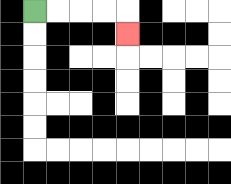{'start': '[1, 0]', 'end': '[5, 1]', 'path_directions': 'R,R,R,R,D', 'path_coordinates': '[[1, 0], [2, 0], [3, 0], [4, 0], [5, 0], [5, 1]]'}